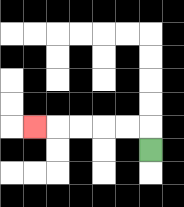{'start': '[6, 6]', 'end': '[1, 5]', 'path_directions': 'U,L,L,L,L,L', 'path_coordinates': '[[6, 6], [6, 5], [5, 5], [4, 5], [3, 5], [2, 5], [1, 5]]'}